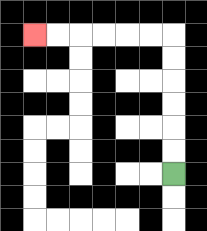{'start': '[7, 7]', 'end': '[1, 1]', 'path_directions': 'U,U,U,U,U,U,L,L,L,L,L,L', 'path_coordinates': '[[7, 7], [7, 6], [7, 5], [7, 4], [7, 3], [7, 2], [7, 1], [6, 1], [5, 1], [4, 1], [3, 1], [2, 1], [1, 1]]'}